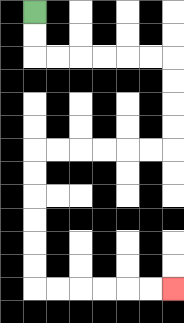{'start': '[1, 0]', 'end': '[7, 12]', 'path_directions': 'D,D,R,R,R,R,R,R,D,D,D,D,L,L,L,L,L,L,D,D,D,D,D,D,R,R,R,R,R,R', 'path_coordinates': '[[1, 0], [1, 1], [1, 2], [2, 2], [3, 2], [4, 2], [5, 2], [6, 2], [7, 2], [7, 3], [7, 4], [7, 5], [7, 6], [6, 6], [5, 6], [4, 6], [3, 6], [2, 6], [1, 6], [1, 7], [1, 8], [1, 9], [1, 10], [1, 11], [1, 12], [2, 12], [3, 12], [4, 12], [5, 12], [6, 12], [7, 12]]'}